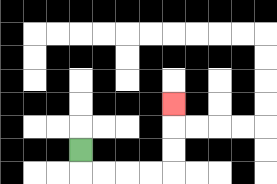{'start': '[3, 6]', 'end': '[7, 4]', 'path_directions': 'D,R,R,R,R,U,U,U', 'path_coordinates': '[[3, 6], [3, 7], [4, 7], [5, 7], [6, 7], [7, 7], [7, 6], [7, 5], [7, 4]]'}